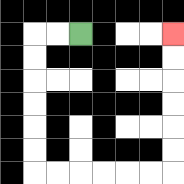{'start': '[3, 1]', 'end': '[7, 1]', 'path_directions': 'L,L,D,D,D,D,D,D,R,R,R,R,R,R,U,U,U,U,U,U', 'path_coordinates': '[[3, 1], [2, 1], [1, 1], [1, 2], [1, 3], [1, 4], [1, 5], [1, 6], [1, 7], [2, 7], [3, 7], [4, 7], [5, 7], [6, 7], [7, 7], [7, 6], [7, 5], [7, 4], [7, 3], [7, 2], [7, 1]]'}